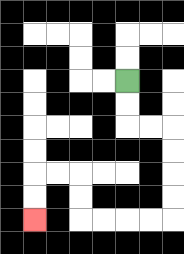{'start': '[5, 3]', 'end': '[1, 9]', 'path_directions': 'D,D,R,R,D,D,D,D,L,L,L,L,U,U,L,L,D,D', 'path_coordinates': '[[5, 3], [5, 4], [5, 5], [6, 5], [7, 5], [7, 6], [7, 7], [7, 8], [7, 9], [6, 9], [5, 9], [4, 9], [3, 9], [3, 8], [3, 7], [2, 7], [1, 7], [1, 8], [1, 9]]'}